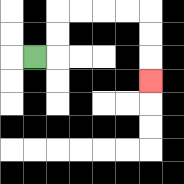{'start': '[1, 2]', 'end': '[6, 3]', 'path_directions': 'R,U,U,R,R,R,R,D,D,D', 'path_coordinates': '[[1, 2], [2, 2], [2, 1], [2, 0], [3, 0], [4, 0], [5, 0], [6, 0], [6, 1], [6, 2], [6, 3]]'}